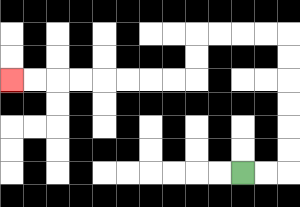{'start': '[10, 7]', 'end': '[0, 3]', 'path_directions': 'R,R,U,U,U,U,U,U,L,L,L,L,D,D,L,L,L,L,L,L,L,L', 'path_coordinates': '[[10, 7], [11, 7], [12, 7], [12, 6], [12, 5], [12, 4], [12, 3], [12, 2], [12, 1], [11, 1], [10, 1], [9, 1], [8, 1], [8, 2], [8, 3], [7, 3], [6, 3], [5, 3], [4, 3], [3, 3], [2, 3], [1, 3], [0, 3]]'}